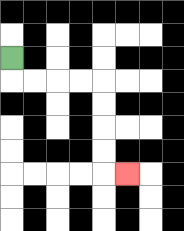{'start': '[0, 2]', 'end': '[5, 7]', 'path_directions': 'D,R,R,R,R,D,D,D,D,R', 'path_coordinates': '[[0, 2], [0, 3], [1, 3], [2, 3], [3, 3], [4, 3], [4, 4], [4, 5], [4, 6], [4, 7], [5, 7]]'}